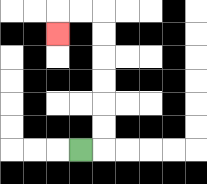{'start': '[3, 6]', 'end': '[2, 1]', 'path_directions': 'R,U,U,U,U,U,U,L,L,D', 'path_coordinates': '[[3, 6], [4, 6], [4, 5], [4, 4], [4, 3], [4, 2], [4, 1], [4, 0], [3, 0], [2, 0], [2, 1]]'}